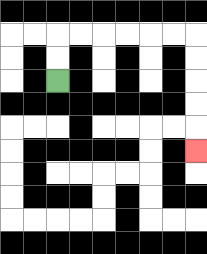{'start': '[2, 3]', 'end': '[8, 6]', 'path_directions': 'U,U,R,R,R,R,R,R,D,D,D,D,D', 'path_coordinates': '[[2, 3], [2, 2], [2, 1], [3, 1], [4, 1], [5, 1], [6, 1], [7, 1], [8, 1], [8, 2], [8, 3], [8, 4], [8, 5], [8, 6]]'}